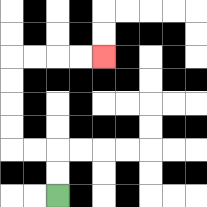{'start': '[2, 8]', 'end': '[4, 2]', 'path_directions': 'U,U,L,L,U,U,U,U,R,R,R,R', 'path_coordinates': '[[2, 8], [2, 7], [2, 6], [1, 6], [0, 6], [0, 5], [0, 4], [0, 3], [0, 2], [1, 2], [2, 2], [3, 2], [4, 2]]'}